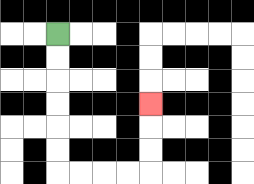{'start': '[2, 1]', 'end': '[6, 4]', 'path_directions': 'D,D,D,D,D,D,R,R,R,R,U,U,U', 'path_coordinates': '[[2, 1], [2, 2], [2, 3], [2, 4], [2, 5], [2, 6], [2, 7], [3, 7], [4, 7], [5, 7], [6, 7], [6, 6], [6, 5], [6, 4]]'}